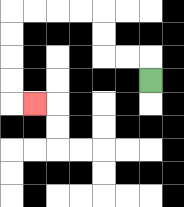{'start': '[6, 3]', 'end': '[1, 4]', 'path_directions': 'U,L,L,U,U,L,L,L,L,D,D,D,D,R', 'path_coordinates': '[[6, 3], [6, 2], [5, 2], [4, 2], [4, 1], [4, 0], [3, 0], [2, 0], [1, 0], [0, 0], [0, 1], [0, 2], [0, 3], [0, 4], [1, 4]]'}